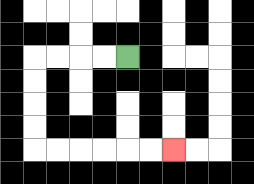{'start': '[5, 2]', 'end': '[7, 6]', 'path_directions': 'L,L,L,L,D,D,D,D,R,R,R,R,R,R', 'path_coordinates': '[[5, 2], [4, 2], [3, 2], [2, 2], [1, 2], [1, 3], [1, 4], [1, 5], [1, 6], [2, 6], [3, 6], [4, 6], [5, 6], [6, 6], [7, 6]]'}